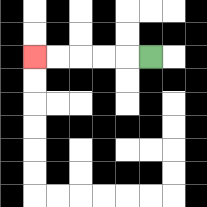{'start': '[6, 2]', 'end': '[1, 2]', 'path_directions': 'L,L,L,L,L', 'path_coordinates': '[[6, 2], [5, 2], [4, 2], [3, 2], [2, 2], [1, 2]]'}